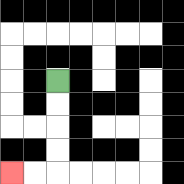{'start': '[2, 3]', 'end': '[0, 7]', 'path_directions': 'D,D,D,D,L,L', 'path_coordinates': '[[2, 3], [2, 4], [2, 5], [2, 6], [2, 7], [1, 7], [0, 7]]'}